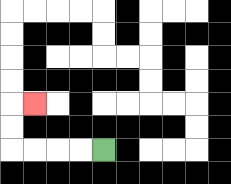{'start': '[4, 6]', 'end': '[1, 4]', 'path_directions': 'L,L,L,L,U,U,R', 'path_coordinates': '[[4, 6], [3, 6], [2, 6], [1, 6], [0, 6], [0, 5], [0, 4], [1, 4]]'}